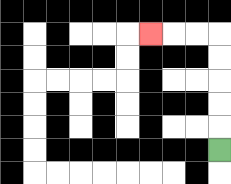{'start': '[9, 6]', 'end': '[6, 1]', 'path_directions': 'U,U,U,U,U,L,L,L', 'path_coordinates': '[[9, 6], [9, 5], [9, 4], [9, 3], [9, 2], [9, 1], [8, 1], [7, 1], [6, 1]]'}